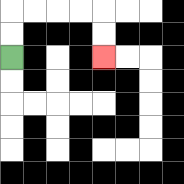{'start': '[0, 2]', 'end': '[4, 2]', 'path_directions': 'U,U,R,R,R,R,D,D', 'path_coordinates': '[[0, 2], [0, 1], [0, 0], [1, 0], [2, 0], [3, 0], [4, 0], [4, 1], [4, 2]]'}